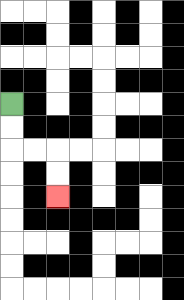{'start': '[0, 4]', 'end': '[2, 8]', 'path_directions': 'D,D,R,R,D,D', 'path_coordinates': '[[0, 4], [0, 5], [0, 6], [1, 6], [2, 6], [2, 7], [2, 8]]'}